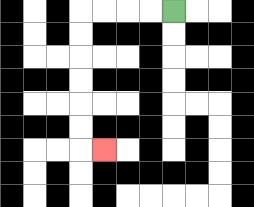{'start': '[7, 0]', 'end': '[4, 6]', 'path_directions': 'L,L,L,L,D,D,D,D,D,D,R', 'path_coordinates': '[[7, 0], [6, 0], [5, 0], [4, 0], [3, 0], [3, 1], [3, 2], [3, 3], [3, 4], [3, 5], [3, 6], [4, 6]]'}